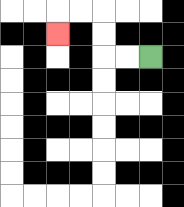{'start': '[6, 2]', 'end': '[2, 1]', 'path_directions': 'L,L,U,U,L,L,D', 'path_coordinates': '[[6, 2], [5, 2], [4, 2], [4, 1], [4, 0], [3, 0], [2, 0], [2, 1]]'}